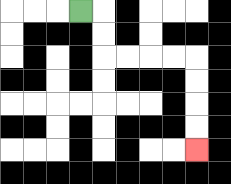{'start': '[3, 0]', 'end': '[8, 6]', 'path_directions': 'R,D,D,R,R,R,R,D,D,D,D', 'path_coordinates': '[[3, 0], [4, 0], [4, 1], [4, 2], [5, 2], [6, 2], [7, 2], [8, 2], [8, 3], [8, 4], [8, 5], [8, 6]]'}